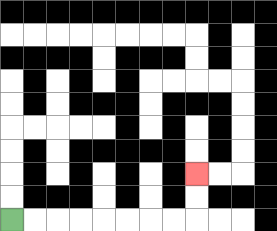{'start': '[0, 9]', 'end': '[8, 7]', 'path_directions': 'R,R,R,R,R,R,R,R,U,U', 'path_coordinates': '[[0, 9], [1, 9], [2, 9], [3, 9], [4, 9], [5, 9], [6, 9], [7, 9], [8, 9], [8, 8], [8, 7]]'}